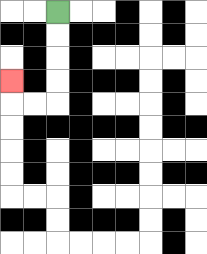{'start': '[2, 0]', 'end': '[0, 3]', 'path_directions': 'D,D,D,D,L,L,U', 'path_coordinates': '[[2, 0], [2, 1], [2, 2], [2, 3], [2, 4], [1, 4], [0, 4], [0, 3]]'}